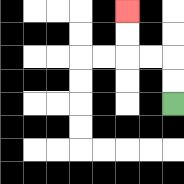{'start': '[7, 4]', 'end': '[5, 0]', 'path_directions': 'U,U,L,L,U,U', 'path_coordinates': '[[7, 4], [7, 3], [7, 2], [6, 2], [5, 2], [5, 1], [5, 0]]'}